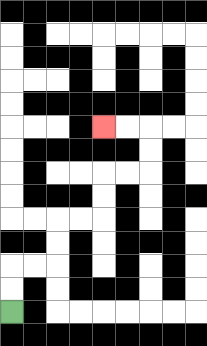{'start': '[0, 13]', 'end': '[4, 5]', 'path_directions': 'U,U,R,R,U,U,R,R,U,U,R,R,U,U,L,L', 'path_coordinates': '[[0, 13], [0, 12], [0, 11], [1, 11], [2, 11], [2, 10], [2, 9], [3, 9], [4, 9], [4, 8], [4, 7], [5, 7], [6, 7], [6, 6], [6, 5], [5, 5], [4, 5]]'}